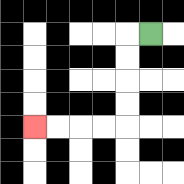{'start': '[6, 1]', 'end': '[1, 5]', 'path_directions': 'L,D,D,D,D,L,L,L,L', 'path_coordinates': '[[6, 1], [5, 1], [5, 2], [5, 3], [5, 4], [5, 5], [4, 5], [3, 5], [2, 5], [1, 5]]'}